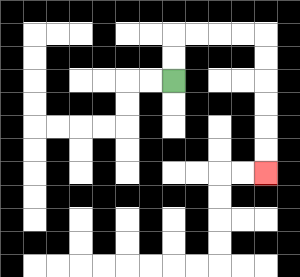{'start': '[7, 3]', 'end': '[11, 7]', 'path_directions': 'U,U,R,R,R,R,D,D,D,D,D,D', 'path_coordinates': '[[7, 3], [7, 2], [7, 1], [8, 1], [9, 1], [10, 1], [11, 1], [11, 2], [11, 3], [11, 4], [11, 5], [11, 6], [11, 7]]'}